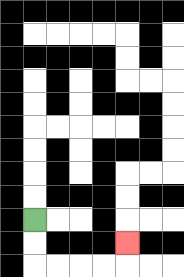{'start': '[1, 9]', 'end': '[5, 10]', 'path_directions': 'D,D,R,R,R,R,U', 'path_coordinates': '[[1, 9], [1, 10], [1, 11], [2, 11], [3, 11], [4, 11], [5, 11], [5, 10]]'}